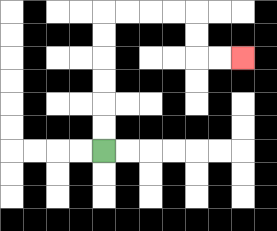{'start': '[4, 6]', 'end': '[10, 2]', 'path_directions': 'U,U,U,U,U,U,R,R,R,R,D,D,R,R', 'path_coordinates': '[[4, 6], [4, 5], [4, 4], [4, 3], [4, 2], [4, 1], [4, 0], [5, 0], [6, 0], [7, 0], [8, 0], [8, 1], [8, 2], [9, 2], [10, 2]]'}